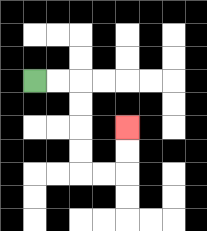{'start': '[1, 3]', 'end': '[5, 5]', 'path_directions': 'R,R,D,D,D,D,R,R,U,U', 'path_coordinates': '[[1, 3], [2, 3], [3, 3], [3, 4], [3, 5], [3, 6], [3, 7], [4, 7], [5, 7], [5, 6], [5, 5]]'}